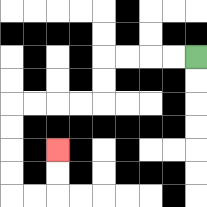{'start': '[8, 2]', 'end': '[2, 6]', 'path_directions': 'L,L,L,L,D,D,L,L,L,L,D,D,D,D,R,R,U,U', 'path_coordinates': '[[8, 2], [7, 2], [6, 2], [5, 2], [4, 2], [4, 3], [4, 4], [3, 4], [2, 4], [1, 4], [0, 4], [0, 5], [0, 6], [0, 7], [0, 8], [1, 8], [2, 8], [2, 7], [2, 6]]'}